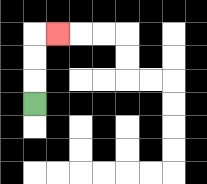{'start': '[1, 4]', 'end': '[2, 1]', 'path_directions': 'U,U,U,R', 'path_coordinates': '[[1, 4], [1, 3], [1, 2], [1, 1], [2, 1]]'}